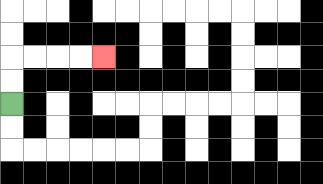{'start': '[0, 4]', 'end': '[4, 2]', 'path_directions': 'U,U,R,R,R,R', 'path_coordinates': '[[0, 4], [0, 3], [0, 2], [1, 2], [2, 2], [3, 2], [4, 2]]'}